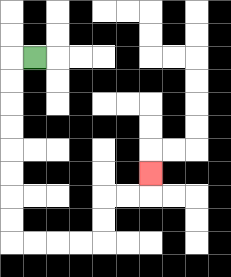{'start': '[1, 2]', 'end': '[6, 7]', 'path_directions': 'L,D,D,D,D,D,D,D,D,R,R,R,R,U,U,R,R,U', 'path_coordinates': '[[1, 2], [0, 2], [0, 3], [0, 4], [0, 5], [0, 6], [0, 7], [0, 8], [0, 9], [0, 10], [1, 10], [2, 10], [3, 10], [4, 10], [4, 9], [4, 8], [5, 8], [6, 8], [6, 7]]'}